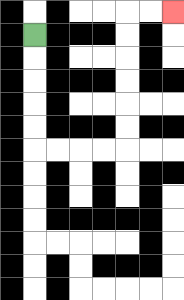{'start': '[1, 1]', 'end': '[7, 0]', 'path_directions': 'D,D,D,D,D,R,R,R,R,U,U,U,U,U,U,R,R', 'path_coordinates': '[[1, 1], [1, 2], [1, 3], [1, 4], [1, 5], [1, 6], [2, 6], [3, 6], [4, 6], [5, 6], [5, 5], [5, 4], [5, 3], [5, 2], [5, 1], [5, 0], [6, 0], [7, 0]]'}